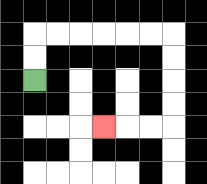{'start': '[1, 3]', 'end': '[4, 5]', 'path_directions': 'U,U,R,R,R,R,R,R,D,D,D,D,L,L,L', 'path_coordinates': '[[1, 3], [1, 2], [1, 1], [2, 1], [3, 1], [4, 1], [5, 1], [6, 1], [7, 1], [7, 2], [7, 3], [7, 4], [7, 5], [6, 5], [5, 5], [4, 5]]'}